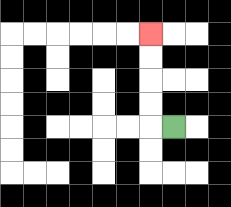{'start': '[7, 5]', 'end': '[6, 1]', 'path_directions': 'L,U,U,U,U', 'path_coordinates': '[[7, 5], [6, 5], [6, 4], [6, 3], [6, 2], [6, 1]]'}